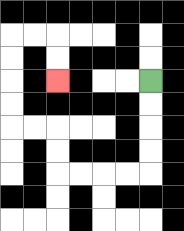{'start': '[6, 3]', 'end': '[2, 3]', 'path_directions': 'D,D,D,D,L,L,L,L,U,U,L,L,U,U,U,U,R,R,D,D', 'path_coordinates': '[[6, 3], [6, 4], [6, 5], [6, 6], [6, 7], [5, 7], [4, 7], [3, 7], [2, 7], [2, 6], [2, 5], [1, 5], [0, 5], [0, 4], [0, 3], [0, 2], [0, 1], [1, 1], [2, 1], [2, 2], [2, 3]]'}